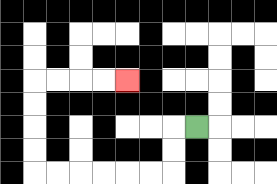{'start': '[8, 5]', 'end': '[5, 3]', 'path_directions': 'L,D,D,L,L,L,L,L,L,U,U,U,U,R,R,R,R', 'path_coordinates': '[[8, 5], [7, 5], [7, 6], [7, 7], [6, 7], [5, 7], [4, 7], [3, 7], [2, 7], [1, 7], [1, 6], [1, 5], [1, 4], [1, 3], [2, 3], [3, 3], [4, 3], [5, 3]]'}